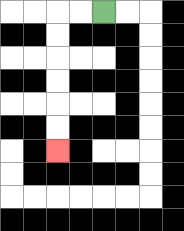{'start': '[4, 0]', 'end': '[2, 6]', 'path_directions': 'L,L,D,D,D,D,D,D', 'path_coordinates': '[[4, 0], [3, 0], [2, 0], [2, 1], [2, 2], [2, 3], [2, 4], [2, 5], [2, 6]]'}